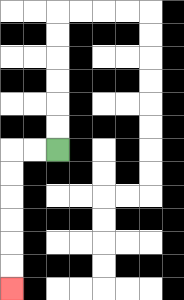{'start': '[2, 6]', 'end': '[0, 12]', 'path_directions': 'L,L,D,D,D,D,D,D', 'path_coordinates': '[[2, 6], [1, 6], [0, 6], [0, 7], [0, 8], [0, 9], [0, 10], [0, 11], [0, 12]]'}